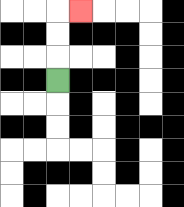{'start': '[2, 3]', 'end': '[3, 0]', 'path_directions': 'U,U,U,R', 'path_coordinates': '[[2, 3], [2, 2], [2, 1], [2, 0], [3, 0]]'}